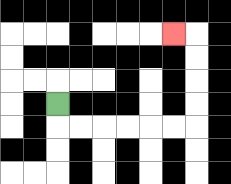{'start': '[2, 4]', 'end': '[7, 1]', 'path_directions': 'D,R,R,R,R,R,R,U,U,U,U,L', 'path_coordinates': '[[2, 4], [2, 5], [3, 5], [4, 5], [5, 5], [6, 5], [7, 5], [8, 5], [8, 4], [8, 3], [8, 2], [8, 1], [7, 1]]'}